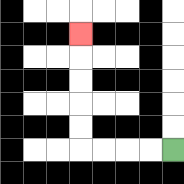{'start': '[7, 6]', 'end': '[3, 1]', 'path_directions': 'L,L,L,L,U,U,U,U,U', 'path_coordinates': '[[7, 6], [6, 6], [5, 6], [4, 6], [3, 6], [3, 5], [3, 4], [3, 3], [3, 2], [3, 1]]'}